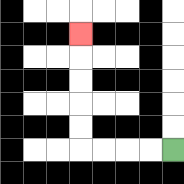{'start': '[7, 6]', 'end': '[3, 1]', 'path_directions': 'L,L,L,L,U,U,U,U,U', 'path_coordinates': '[[7, 6], [6, 6], [5, 6], [4, 6], [3, 6], [3, 5], [3, 4], [3, 3], [3, 2], [3, 1]]'}